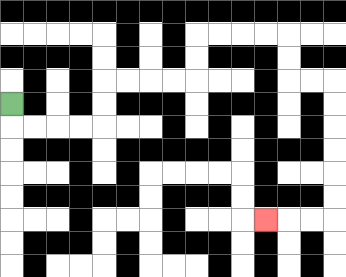{'start': '[0, 4]', 'end': '[11, 9]', 'path_directions': 'D,R,R,R,R,U,U,R,R,R,R,U,U,R,R,R,R,D,D,R,R,D,D,D,D,D,D,L,L,L', 'path_coordinates': '[[0, 4], [0, 5], [1, 5], [2, 5], [3, 5], [4, 5], [4, 4], [4, 3], [5, 3], [6, 3], [7, 3], [8, 3], [8, 2], [8, 1], [9, 1], [10, 1], [11, 1], [12, 1], [12, 2], [12, 3], [13, 3], [14, 3], [14, 4], [14, 5], [14, 6], [14, 7], [14, 8], [14, 9], [13, 9], [12, 9], [11, 9]]'}